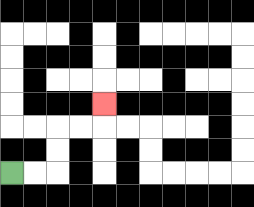{'start': '[0, 7]', 'end': '[4, 4]', 'path_directions': 'R,R,U,U,R,R,U', 'path_coordinates': '[[0, 7], [1, 7], [2, 7], [2, 6], [2, 5], [3, 5], [4, 5], [4, 4]]'}